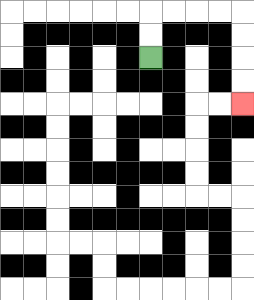{'start': '[6, 2]', 'end': '[10, 4]', 'path_directions': 'U,U,R,R,R,R,D,D,D,D', 'path_coordinates': '[[6, 2], [6, 1], [6, 0], [7, 0], [8, 0], [9, 0], [10, 0], [10, 1], [10, 2], [10, 3], [10, 4]]'}